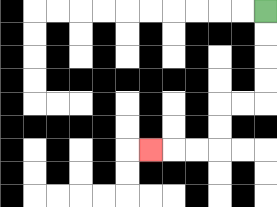{'start': '[11, 0]', 'end': '[6, 6]', 'path_directions': 'D,D,D,D,L,L,D,D,L,L,L', 'path_coordinates': '[[11, 0], [11, 1], [11, 2], [11, 3], [11, 4], [10, 4], [9, 4], [9, 5], [9, 6], [8, 6], [7, 6], [6, 6]]'}